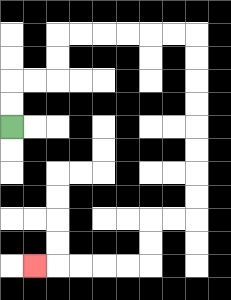{'start': '[0, 5]', 'end': '[1, 11]', 'path_directions': 'U,U,R,R,U,U,R,R,R,R,R,R,D,D,D,D,D,D,D,D,L,L,D,D,L,L,L,L,L', 'path_coordinates': '[[0, 5], [0, 4], [0, 3], [1, 3], [2, 3], [2, 2], [2, 1], [3, 1], [4, 1], [5, 1], [6, 1], [7, 1], [8, 1], [8, 2], [8, 3], [8, 4], [8, 5], [8, 6], [8, 7], [8, 8], [8, 9], [7, 9], [6, 9], [6, 10], [6, 11], [5, 11], [4, 11], [3, 11], [2, 11], [1, 11]]'}